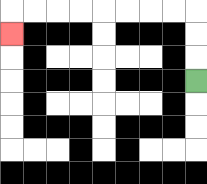{'start': '[8, 3]', 'end': '[0, 1]', 'path_directions': 'U,U,U,L,L,L,L,L,L,L,L,D', 'path_coordinates': '[[8, 3], [8, 2], [8, 1], [8, 0], [7, 0], [6, 0], [5, 0], [4, 0], [3, 0], [2, 0], [1, 0], [0, 0], [0, 1]]'}